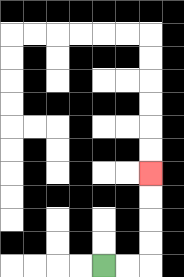{'start': '[4, 11]', 'end': '[6, 7]', 'path_directions': 'R,R,U,U,U,U', 'path_coordinates': '[[4, 11], [5, 11], [6, 11], [6, 10], [6, 9], [6, 8], [6, 7]]'}